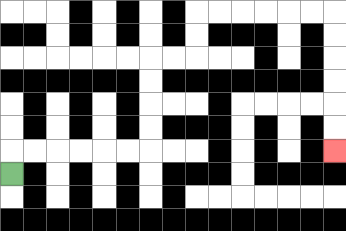{'start': '[0, 7]', 'end': '[14, 6]', 'path_directions': 'U,R,R,R,R,R,R,U,U,U,U,R,R,U,U,R,R,R,R,R,R,D,D,D,D,D,D', 'path_coordinates': '[[0, 7], [0, 6], [1, 6], [2, 6], [3, 6], [4, 6], [5, 6], [6, 6], [6, 5], [6, 4], [6, 3], [6, 2], [7, 2], [8, 2], [8, 1], [8, 0], [9, 0], [10, 0], [11, 0], [12, 0], [13, 0], [14, 0], [14, 1], [14, 2], [14, 3], [14, 4], [14, 5], [14, 6]]'}